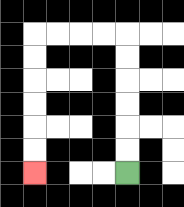{'start': '[5, 7]', 'end': '[1, 7]', 'path_directions': 'U,U,U,U,U,U,L,L,L,L,D,D,D,D,D,D', 'path_coordinates': '[[5, 7], [5, 6], [5, 5], [5, 4], [5, 3], [5, 2], [5, 1], [4, 1], [3, 1], [2, 1], [1, 1], [1, 2], [1, 3], [1, 4], [1, 5], [1, 6], [1, 7]]'}